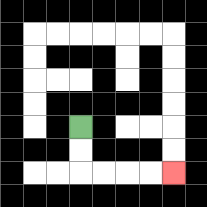{'start': '[3, 5]', 'end': '[7, 7]', 'path_directions': 'D,D,R,R,R,R', 'path_coordinates': '[[3, 5], [3, 6], [3, 7], [4, 7], [5, 7], [6, 7], [7, 7]]'}